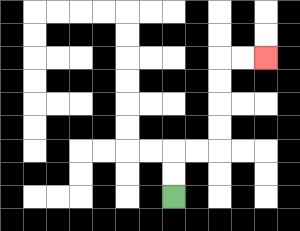{'start': '[7, 8]', 'end': '[11, 2]', 'path_directions': 'U,U,R,R,U,U,U,U,R,R', 'path_coordinates': '[[7, 8], [7, 7], [7, 6], [8, 6], [9, 6], [9, 5], [9, 4], [9, 3], [9, 2], [10, 2], [11, 2]]'}